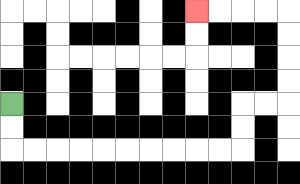{'start': '[0, 4]', 'end': '[8, 0]', 'path_directions': 'D,D,R,R,R,R,R,R,R,R,R,R,U,U,R,R,U,U,U,U,L,L,L,L', 'path_coordinates': '[[0, 4], [0, 5], [0, 6], [1, 6], [2, 6], [3, 6], [4, 6], [5, 6], [6, 6], [7, 6], [8, 6], [9, 6], [10, 6], [10, 5], [10, 4], [11, 4], [12, 4], [12, 3], [12, 2], [12, 1], [12, 0], [11, 0], [10, 0], [9, 0], [8, 0]]'}